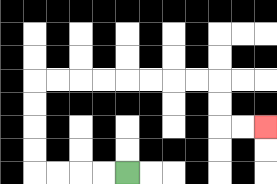{'start': '[5, 7]', 'end': '[11, 5]', 'path_directions': 'L,L,L,L,U,U,U,U,R,R,R,R,R,R,R,R,D,D,R,R', 'path_coordinates': '[[5, 7], [4, 7], [3, 7], [2, 7], [1, 7], [1, 6], [1, 5], [1, 4], [1, 3], [2, 3], [3, 3], [4, 3], [5, 3], [6, 3], [7, 3], [8, 3], [9, 3], [9, 4], [9, 5], [10, 5], [11, 5]]'}